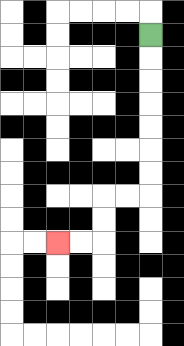{'start': '[6, 1]', 'end': '[2, 10]', 'path_directions': 'D,D,D,D,D,D,D,L,L,D,D,L,L', 'path_coordinates': '[[6, 1], [6, 2], [6, 3], [6, 4], [6, 5], [6, 6], [6, 7], [6, 8], [5, 8], [4, 8], [4, 9], [4, 10], [3, 10], [2, 10]]'}